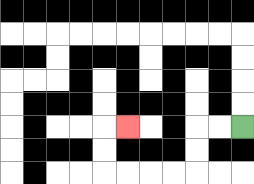{'start': '[10, 5]', 'end': '[5, 5]', 'path_directions': 'L,L,D,D,L,L,L,L,U,U,R', 'path_coordinates': '[[10, 5], [9, 5], [8, 5], [8, 6], [8, 7], [7, 7], [6, 7], [5, 7], [4, 7], [4, 6], [4, 5], [5, 5]]'}